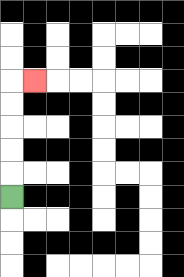{'start': '[0, 8]', 'end': '[1, 3]', 'path_directions': 'U,U,U,U,U,R', 'path_coordinates': '[[0, 8], [0, 7], [0, 6], [0, 5], [0, 4], [0, 3], [1, 3]]'}